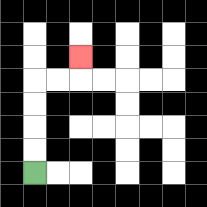{'start': '[1, 7]', 'end': '[3, 2]', 'path_directions': 'U,U,U,U,R,R,U', 'path_coordinates': '[[1, 7], [1, 6], [1, 5], [1, 4], [1, 3], [2, 3], [3, 3], [3, 2]]'}